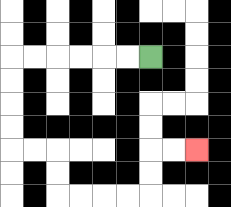{'start': '[6, 2]', 'end': '[8, 6]', 'path_directions': 'L,L,L,L,L,L,D,D,D,D,R,R,D,D,R,R,R,R,U,U,R,R', 'path_coordinates': '[[6, 2], [5, 2], [4, 2], [3, 2], [2, 2], [1, 2], [0, 2], [0, 3], [0, 4], [0, 5], [0, 6], [1, 6], [2, 6], [2, 7], [2, 8], [3, 8], [4, 8], [5, 8], [6, 8], [6, 7], [6, 6], [7, 6], [8, 6]]'}